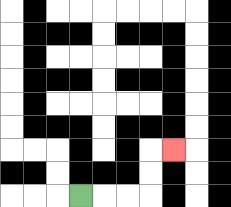{'start': '[3, 8]', 'end': '[7, 6]', 'path_directions': 'R,R,R,U,U,R', 'path_coordinates': '[[3, 8], [4, 8], [5, 8], [6, 8], [6, 7], [6, 6], [7, 6]]'}